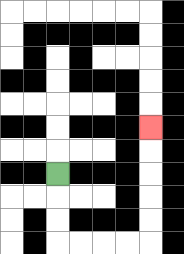{'start': '[2, 7]', 'end': '[6, 5]', 'path_directions': 'D,D,D,R,R,R,R,U,U,U,U,U', 'path_coordinates': '[[2, 7], [2, 8], [2, 9], [2, 10], [3, 10], [4, 10], [5, 10], [6, 10], [6, 9], [6, 8], [6, 7], [6, 6], [6, 5]]'}